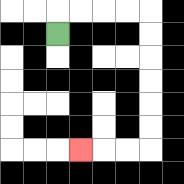{'start': '[2, 1]', 'end': '[3, 6]', 'path_directions': 'U,R,R,R,R,D,D,D,D,D,D,L,L,L', 'path_coordinates': '[[2, 1], [2, 0], [3, 0], [4, 0], [5, 0], [6, 0], [6, 1], [6, 2], [6, 3], [6, 4], [6, 5], [6, 6], [5, 6], [4, 6], [3, 6]]'}